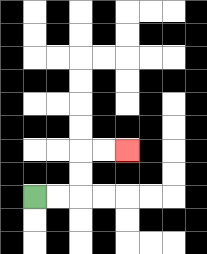{'start': '[1, 8]', 'end': '[5, 6]', 'path_directions': 'R,R,U,U,R,R', 'path_coordinates': '[[1, 8], [2, 8], [3, 8], [3, 7], [3, 6], [4, 6], [5, 6]]'}